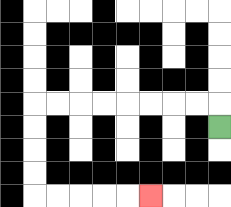{'start': '[9, 5]', 'end': '[6, 8]', 'path_directions': 'U,L,L,L,L,L,L,L,L,D,D,D,D,R,R,R,R,R', 'path_coordinates': '[[9, 5], [9, 4], [8, 4], [7, 4], [6, 4], [5, 4], [4, 4], [3, 4], [2, 4], [1, 4], [1, 5], [1, 6], [1, 7], [1, 8], [2, 8], [3, 8], [4, 8], [5, 8], [6, 8]]'}